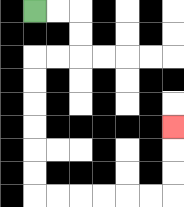{'start': '[1, 0]', 'end': '[7, 5]', 'path_directions': 'R,R,D,D,L,L,D,D,D,D,D,D,R,R,R,R,R,R,U,U,U', 'path_coordinates': '[[1, 0], [2, 0], [3, 0], [3, 1], [3, 2], [2, 2], [1, 2], [1, 3], [1, 4], [1, 5], [1, 6], [1, 7], [1, 8], [2, 8], [3, 8], [4, 8], [5, 8], [6, 8], [7, 8], [7, 7], [7, 6], [7, 5]]'}